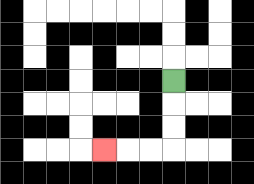{'start': '[7, 3]', 'end': '[4, 6]', 'path_directions': 'D,D,D,L,L,L', 'path_coordinates': '[[7, 3], [7, 4], [7, 5], [7, 6], [6, 6], [5, 6], [4, 6]]'}